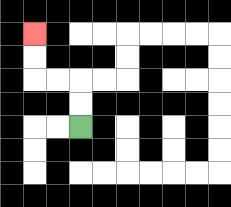{'start': '[3, 5]', 'end': '[1, 1]', 'path_directions': 'U,U,L,L,U,U', 'path_coordinates': '[[3, 5], [3, 4], [3, 3], [2, 3], [1, 3], [1, 2], [1, 1]]'}